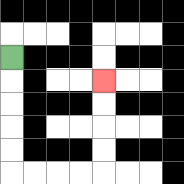{'start': '[0, 2]', 'end': '[4, 3]', 'path_directions': 'D,D,D,D,D,R,R,R,R,U,U,U,U', 'path_coordinates': '[[0, 2], [0, 3], [0, 4], [0, 5], [0, 6], [0, 7], [1, 7], [2, 7], [3, 7], [4, 7], [4, 6], [4, 5], [4, 4], [4, 3]]'}